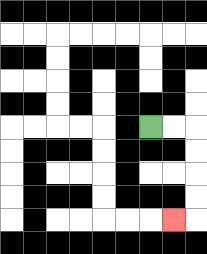{'start': '[6, 5]', 'end': '[7, 9]', 'path_directions': 'R,R,D,D,D,D,L', 'path_coordinates': '[[6, 5], [7, 5], [8, 5], [8, 6], [8, 7], [8, 8], [8, 9], [7, 9]]'}